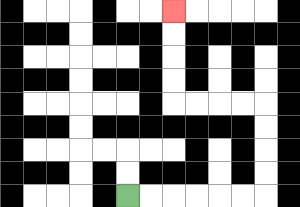{'start': '[5, 8]', 'end': '[7, 0]', 'path_directions': 'R,R,R,R,R,R,U,U,U,U,L,L,L,L,U,U,U,U', 'path_coordinates': '[[5, 8], [6, 8], [7, 8], [8, 8], [9, 8], [10, 8], [11, 8], [11, 7], [11, 6], [11, 5], [11, 4], [10, 4], [9, 4], [8, 4], [7, 4], [7, 3], [7, 2], [7, 1], [7, 0]]'}